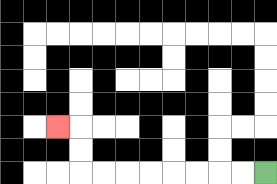{'start': '[11, 7]', 'end': '[2, 5]', 'path_directions': 'L,L,L,L,L,L,L,L,U,U,L', 'path_coordinates': '[[11, 7], [10, 7], [9, 7], [8, 7], [7, 7], [6, 7], [5, 7], [4, 7], [3, 7], [3, 6], [3, 5], [2, 5]]'}